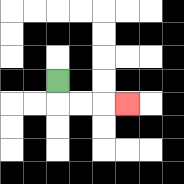{'start': '[2, 3]', 'end': '[5, 4]', 'path_directions': 'D,R,R,R', 'path_coordinates': '[[2, 3], [2, 4], [3, 4], [4, 4], [5, 4]]'}